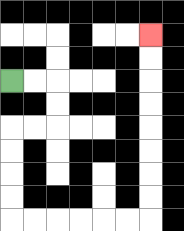{'start': '[0, 3]', 'end': '[6, 1]', 'path_directions': 'R,R,D,D,L,L,D,D,D,D,R,R,R,R,R,R,U,U,U,U,U,U,U,U', 'path_coordinates': '[[0, 3], [1, 3], [2, 3], [2, 4], [2, 5], [1, 5], [0, 5], [0, 6], [0, 7], [0, 8], [0, 9], [1, 9], [2, 9], [3, 9], [4, 9], [5, 9], [6, 9], [6, 8], [6, 7], [6, 6], [6, 5], [6, 4], [6, 3], [6, 2], [6, 1]]'}